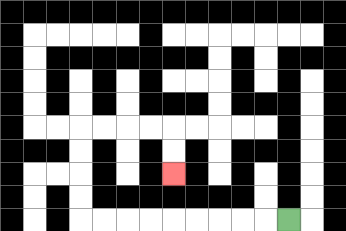{'start': '[12, 9]', 'end': '[7, 7]', 'path_directions': 'L,L,L,L,L,L,L,L,L,U,U,U,U,R,R,R,R,D,D', 'path_coordinates': '[[12, 9], [11, 9], [10, 9], [9, 9], [8, 9], [7, 9], [6, 9], [5, 9], [4, 9], [3, 9], [3, 8], [3, 7], [3, 6], [3, 5], [4, 5], [5, 5], [6, 5], [7, 5], [7, 6], [7, 7]]'}